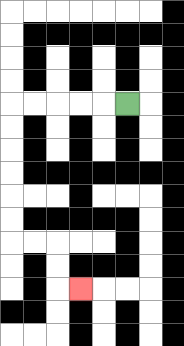{'start': '[5, 4]', 'end': '[3, 12]', 'path_directions': 'L,L,L,L,L,D,D,D,D,D,D,R,R,D,D,R', 'path_coordinates': '[[5, 4], [4, 4], [3, 4], [2, 4], [1, 4], [0, 4], [0, 5], [0, 6], [0, 7], [0, 8], [0, 9], [0, 10], [1, 10], [2, 10], [2, 11], [2, 12], [3, 12]]'}